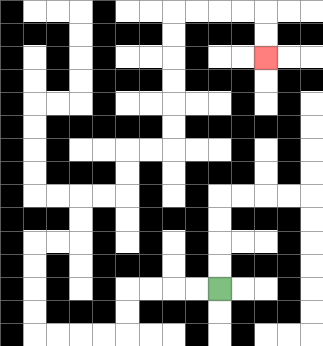{'start': '[9, 12]', 'end': '[11, 2]', 'path_directions': 'L,L,L,L,D,D,L,L,L,L,U,U,U,U,R,R,U,U,R,R,U,U,R,R,U,U,U,U,U,U,R,R,R,R,D,D', 'path_coordinates': '[[9, 12], [8, 12], [7, 12], [6, 12], [5, 12], [5, 13], [5, 14], [4, 14], [3, 14], [2, 14], [1, 14], [1, 13], [1, 12], [1, 11], [1, 10], [2, 10], [3, 10], [3, 9], [3, 8], [4, 8], [5, 8], [5, 7], [5, 6], [6, 6], [7, 6], [7, 5], [7, 4], [7, 3], [7, 2], [7, 1], [7, 0], [8, 0], [9, 0], [10, 0], [11, 0], [11, 1], [11, 2]]'}